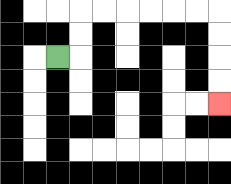{'start': '[2, 2]', 'end': '[9, 4]', 'path_directions': 'R,U,U,R,R,R,R,R,R,D,D,D,D', 'path_coordinates': '[[2, 2], [3, 2], [3, 1], [3, 0], [4, 0], [5, 0], [6, 0], [7, 0], [8, 0], [9, 0], [9, 1], [9, 2], [9, 3], [9, 4]]'}